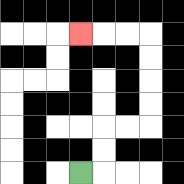{'start': '[3, 7]', 'end': '[3, 1]', 'path_directions': 'R,U,U,R,R,U,U,U,U,L,L,L', 'path_coordinates': '[[3, 7], [4, 7], [4, 6], [4, 5], [5, 5], [6, 5], [6, 4], [6, 3], [6, 2], [6, 1], [5, 1], [4, 1], [3, 1]]'}